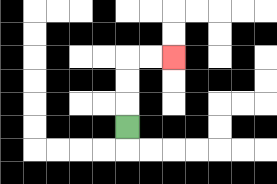{'start': '[5, 5]', 'end': '[7, 2]', 'path_directions': 'U,U,U,R,R', 'path_coordinates': '[[5, 5], [5, 4], [5, 3], [5, 2], [6, 2], [7, 2]]'}